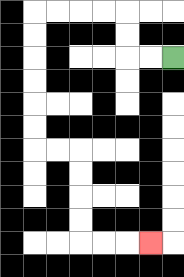{'start': '[7, 2]', 'end': '[6, 10]', 'path_directions': 'L,L,U,U,L,L,L,L,D,D,D,D,D,D,R,R,D,D,D,D,R,R,R', 'path_coordinates': '[[7, 2], [6, 2], [5, 2], [5, 1], [5, 0], [4, 0], [3, 0], [2, 0], [1, 0], [1, 1], [1, 2], [1, 3], [1, 4], [1, 5], [1, 6], [2, 6], [3, 6], [3, 7], [3, 8], [3, 9], [3, 10], [4, 10], [5, 10], [6, 10]]'}